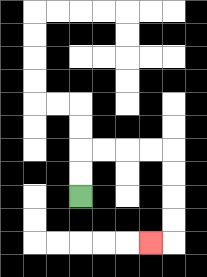{'start': '[3, 8]', 'end': '[6, 10]', 'path_directions': 'U,U,R,R,R,R,D,D,D,D,L', 'path_coordinates': '[[3, 8], [3, 7], [3, 6], [4, 6], [5, 6], [6, 6], [7, 6], [7, 7], [7, 8], [7, 9], [7, 10], [6, 10]]'}